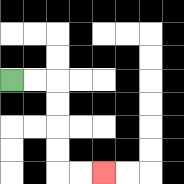{'start': '[0, 3]', 'end': '[4, 7]', 'path_directions': 'R,R,D,D,D,D,R,R', 'path_coordinates': '[[0, 3], [1, 3], [2, 3], [2, 4], [2, 5], [2, 6], [2, 7], [3, 7], [4, 7]]'}